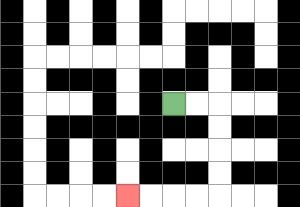{'start': '[7, 4]', 'end': '[5, 8]', 'path_directions': 'R,R,D,D,D,D,L,L,L,L', 'path_coordinates': '[[7, 4], [8, 4], [9, 4], [9, 5], [9, 6], [9, 7], [9, 8], [8, 8], [7, 8], [6, 8], [5, 8]]'}